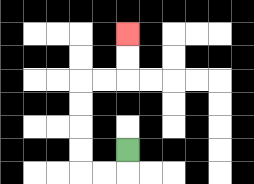{'start': '[5, 6]', 'end': '[5, 1]', 'path_directions': 'D,L,L,U,U,U,U,R,R,U,U', 'path_coordinates': '[[5, 6], [5, 7], [4, 7], [3, 7], [3, 6], [3, 5], [3, 4], [3, 3], [4, 3], [5, 3], [5, 2], [5, 1]]'}